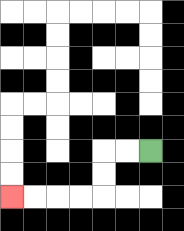{'start': '[6, 6]', 'end': '[0, 8]', 'path_directions': 'L,L,D,D,L,L,L,L', 'path_coordinates': '[[6, 6], [5, 6], [4, 6], [4, 7], [4, 8], [3, 8], [2, 8], [1, 8], [0, 8]]'}